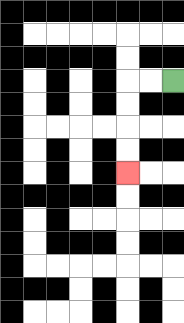{'start': '[7, 3]', 'end': '[5, 7]', 'path_directions': 'L,L,D,D,D,D', 'path_coordinates': '[[7, 3], [6, 3], [5, 3], [5, 4], [5, 5], [5, 6], [5, 7]]'}